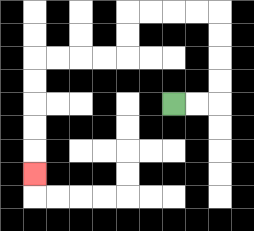{'start': '[7, 4]', 'end': '[1, 7]', 'path_directions': 'R,R,U,U,U,U,L,L,L,L,D,D,L,L,L,L,D,D,D,D,D', 'path_coordinates': '[[7, 4], [8, 4], [9, 4], [9, 3], [9, 2], [9, 1], [9, 0], [8, 0], [7, 0], [6, 0], [5, 0], [5, 1], [5, 2], [4, 2], [3, 2], [2, 2], [1, 2], [1, 3], [1, 4], [1, 5], [1, 6], [1, 7]]'}